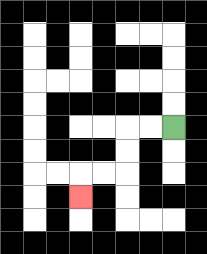{'start': '[7, 5]', 'end': '[3, 8]', 'path_directions': 'L,L,D,D,L,L,D', 'path_coordinates': '[[7, 5], [6, 5], [5, 5], [5, 6], [5, 7], [4, 7], [3, 7], [3, 8]]'}